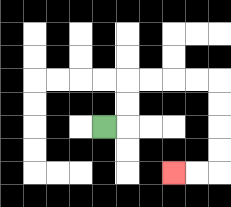{'start': '[4, 5]', 'end': '[7, 7]', 'path_directions': 'R,U,U,R,R,R,R,D,D,D,D,L,L', 'path_coordinates': '[[4, 5], [5, 5], [5, 4], [5, 3], [6, 3], [7, 3], [8, 3], [9, 3], [9, 4], [9, 5], [9, 6], [9, 7], [8, 7], [7, 7]]'}